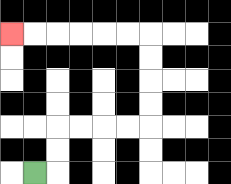{'start': '[1, 7]', 'end': '[0, 1]', 'path_directions': 'R,U,U,R,R,R,R,U,U,U,U,L,L,L,L,L,L', 'path_coordinates': '[[1, 7], [2, 7], [2, 6], [2, 5], [3, 5], [4, 5], [5, 5], [6, 5], [6, 4], [6, 3], [6, 2], [6, 1], [5, 1], [4, 1], [3, 1], [2, 1], [1, 1], [0, 1]]'}